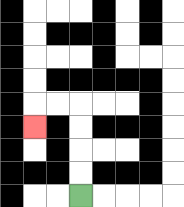{'start': '[3, 8]', 'end': '[1, 5]', 'path_directions': 'U,U,U,U,L,L,D', 'path_coordinates': '[[3, 8], [3, 7], [3, 6], [3, 5], [3, 4], [2, 4], [1, 4], [1, 5]]'}